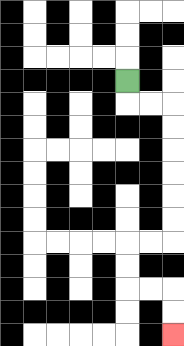{'start': '[5, 3]', 'end': '[7, 14]', 'path_directions': 'D,R,R,D,D,D,D,D,D,L,L,D,D,R,R,D,D', 'path_coordinates': '[[5, 3], [5, 4], [6, 4], [7, 4], [7, 5], [7, 6], [7, 7], [7, 8], [7, 9], [7, 10], [6, 10], [5, 10], [5, 11], [5, 12], [6, 12], [7, 12], [7, 13], [7, 14]]'}